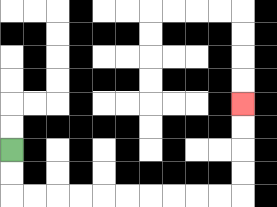{'start': '[0, 6]', 'end': '[10, 4]', 'path_directions': 'D,D,R,R,R,R,R,R,R,R,R,R,U,U,U,U', 'path_coordinates': '[[0, 6], [0, 7], [0, 8], [1, 8], [2, 8], [3, 8], [4, 8], [5, 8], [6, 8], [7, 8], [8, 8], [9, 8], [10, 8], [10, 7], [10, 6], [10, 5], [10, 4]]'}